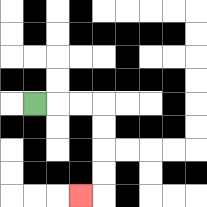{'start': '[1, 4]', 'end': '[3, 8]', 'path_directions': 'R,R,R,D,D,D,D,L', 'path_coordinates': '[[1, 4], [2, 4], [3, 4], [4, 4], [4, 5], [4, 6], [4, 7], [4, 8], [3, 8]]'}